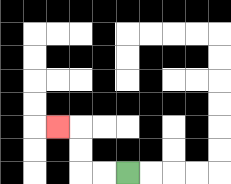{'start': '[5, 7]', 'end': '[2, 5]', 'path_directions': 'L,L,U,U,L', 'path_coordinates': '[[5, 7], [4, 7], [3, 7], [3, 6], [3, 5], [2, 5]]'}